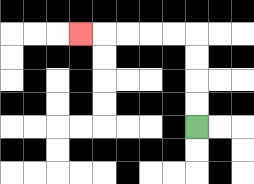{'start': '[8, 5]', 'end': '[3, 1]', 'path_directions': 'U,U,U,U,L,L,L,L,L', 'path_coordinates': '[[8, 5], [8, 4], [8, 3], [8, 2], [8, 1], [7, 1], [6, 1], [5, 1], [4, 1], [3, 1]]'}